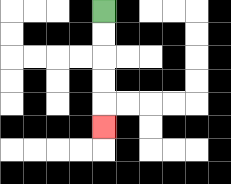{'start': '[4, 0]', 'end': '[4, 5]', 'path_directions': 'D,D,D,D,D', 'path_coordinates': '[[4, 0], [4, 1], [4, 2], [4, 3], [4, 4], [4, 5]]'}